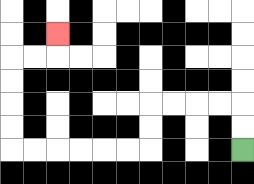{'start': '[10, 6]', 'end': '[2, 1]', 'path_directions': 'U,U,L,L,L,L,D,D,L,L,L,L,L,L,U,U,U,U,R,R,U', 'path_coordinates': '[[10, 6], [10, 5], [10, 4], [9, 4], [8, 4], [7, 4], [6, 4], [6, 5], [6, 6], [5, 6], [4, 6], [3, 6], [2, 6], [1, 6], [0, 6], [0, 5], [0, 4], [0, 3], [0, 2], [1, 2], [2, 2], [2, 1]]'}